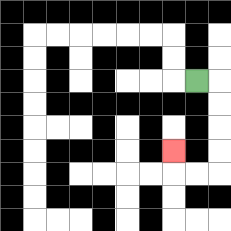{'start': '[8, 3]', 'end': '[7, 6]', 'path_directions': 'R,D,D,D,D,L,L,U', 'path_coordinates': '[[8, 3], [9, 3], [9, 4], [9, 5], [9, 6], [9, 7], [8, 7], [7, 7], [7, 6]]'}